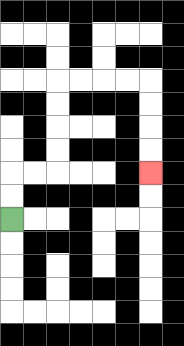{'start': '[0, 9]', 'end': '[6, 7]', 'path_directions': 'U,U,R,R,U,U,U,U,R,R,R,R,D,D,D,D', 'path_coordinates': '[[0, 9], [0, 8], [0, 7], [1, 7], [2, 7], [2, 6], [2, 5], [2, 4], [2, 3], [3, 3], [4, 3], [5, 3], [6, 3], [6, 4], [6, 5], [6, 6], [6, 7]]'}